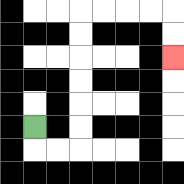{'start': '[1, 5]', 'end': '[7, 2]', 'path_directions': 'D,R,R,U,U,U,U,U,U,R,R,R,R,D,D', 'path_coordinates': '[[1, 5], [1, 6], [2, 6], [3, 6], [3, 5], [3, 4], [3, 3], [3, 2], [3, 1], [3, 0], [4, 0], [5, 0], [6, 0], [7, 0], [7, 1], [7, 2]]'}